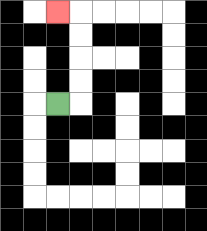{'start': '[2, 4]', 'end': '[2, 0]', 'path_directions': 'R,U,U,U,U,L', 'path_coordinates': '[[2, 4], [3, 4], [3, 3], [3, 2], [3, 1], [3, 0], [2, 0]]'}